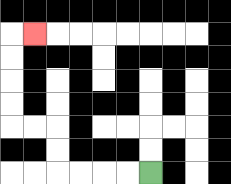{'start': '[6, 7]', 'end': '[1, 1]', 'path_directions': 'L,L,L,L,U,U,L,L,U,U,U,U,R', 'path_coordinates': '[[6, 7], [5, 7], [4, 7], [3, 7], [2, 7], [2, 6], [2, 5], [1, 5], [0, 5], [0, 4], [0, 3], [0, 2], [0, 1], [1, 1]]'}